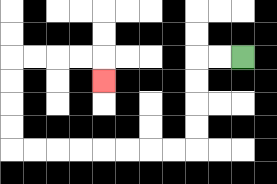{'start': '[10, 2]', 'end': '[4, 3]', 'path_directions': 'L,L,D,D,D,D,L,L,L,L,L,L,L,L,U,U,U,U,R,R,R,R,D', 'path_coordinates': '[[10, 2], [9, 2], [8, 2], [8, 3], [8, 4], [8, 5], [8, 6], [7, 6], [6, 6], [5, 6], [4, 6], [3, 6], [2, 6], [1, 6], [0, 6], [0, 5], [0, 4], [0, 3], [0, 2], [1, 2], [2, 2], [3, 2], [4, 2], [4, 3]]'}